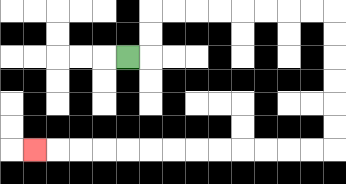{'start': '[5, 2]', 'end': '[1, 6]', 'path_directions': 'R,U,U,R,R,R,R,R,R,R,R,D,D,D,D,D,D,L,L,L,L,L,L,L,L,L,L,L,L,L', 'path_coordinates': '[[5, 2], [6, 2], [6, 1], [6, 0], [7, 0], [8, 0], [9, 0], [10, 0], [11, 0], [12, 0], [13, 0], [14, 0], [14, 1], [14, 2], [14, 3], [14, 4], [14, 5], [14, 6], [13, 6], [12, 6], [11, 6], [10, 6], [9, 6], [8, 6], [7, 6], [6, 6], [5, 6], [4, 6], [3, 6], [2, 6], [1, 6]]'}